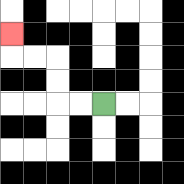{'start': '[4, 4]', 'end': '[0, 1]', 'path_directions': 'L,L,U,U,L,L,U', 'path_coordinates': '[[4, 4], [3, 4], [2, 4], [2, 3], [2, 2], [1, 2], [0, 2], [0, 1]]'}